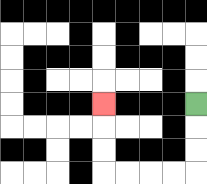{'start': '[8, 4]', 'end': '[4, 4]', 'path_directions': 'D,D,D,L,L,L,L,U,U,U', 'path_coordinates': '[[8, 4], [8, 5], [8, 6], [8, 7], [7, 7], [6, 7], [5, 7], [4, 7], [4, 6], [4, 5], [4, 4]]'}